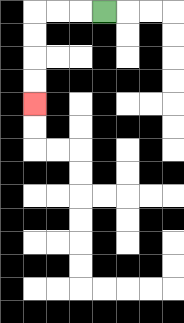{'start': '[4, 0]', 'end': '[1, 4]', 'path_directions': 'L,L,L,D,D,D,D', 'path_coordinates': '[[4, 0], [3, 0], [2, 0], [1, 0], [1, 1], [1, 2], [1, 3], [1, 4]]'}